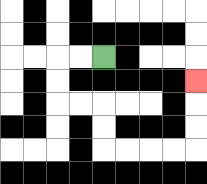{'start': '[4, 2]', 'end': '[8, 3]', 'path_directions': 'L,L,D,D,R,R,D,D,R,R,R,R,U,U,U', 'path_coordinates': '[[4, 2], [3, 2], [2, 2], [2, 3], [2, 4], [3, 4], [4, 4], [4, 5], [4, 6], [5, 6], [6, 6], [7, 6], [8, 6], [8, 5], [8, 4], [8, 3]]'}